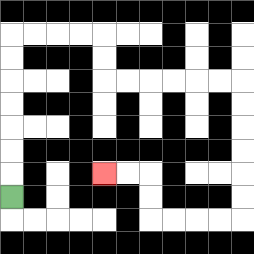{'start': '[0, 8]', 'end': '[4, 7]', 'path_directions': 'U,U,U,U,U,U,U,R,R,R,R,D,D,R,R,R,R,R,R,D,D,D,D,D,D,L,L,L,L,U,U,L,L', 'path_coordinates': '[[0, 8], [0, 7], [0, 6], [0, 5], [0, 4], [0, 3], [0, 2], [0, 1], [1, 1], [2, 1], [3, 1], [4, 1], [4, 2], [4, 3], [5, 3], [6, 3], [7, 3], [8, 3], [9, 3], [10, 3], [10, 4], [10, 5], [10, 6], [10, 7], [10, 8], [10, 9], [9, 9], [8, 9], [7, 9], [6, 9], [6, 8], [6, 7], [5, 7], [4, 7]]'}